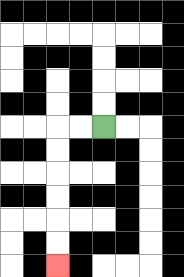{'start': '[4, 5]', 'end': '[2, 11]', 'path_directions': 'L,L,D,D,D,D,D,D', 'path_coordinates': '[[4, 5], [3, 5], [2, 5], [2, 6], [2, 7], [2, 8], [2, 9], [2, 10], [2, 11]]'}